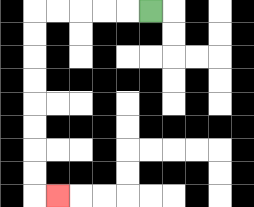{'start': '[6, 0]', 'end': '[2, 8]', 'path_directions': 'L,L,L,L,L,D,D,D,D,D,D,D,D,R', 'path_coordinates': '[[6, 0], [5, 0], [4, 0], [3, 0], [2, 0], [1, 0], [1, 1], [1, 2], [1, 3], [1, 4], [1, 5], [1, 6], [1, 7], [1, 8], [2, 8]]'}